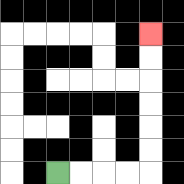{'start': '[2, 7]', 'end': '[6, 1]', 'path_directions': 'R,R,R,R,U,U,U,U,U,U', 'path_coordinates': '[[2, 7], [3, 7], [4, 7], [5, 7], [6, 7], [6, 6], [6, 5], [6, 4], [6, 3], [6, 2], [6, 1]]'}